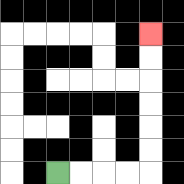{'start': '[2, 7]', 'end': '[6, 1]', 'path_directions': 'R,R,R,R,U,U,U,U,U,U', 'path_coordinates': '[[2, 7], [3, 7], [4, 7], [5, 7], [6, 7], [6, 6], [6, 5], [6, 4], [6, 3], [6, 2], [6, 1]]'}